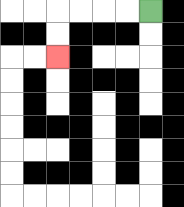{'start': '[6, 0]', 'end': '[2, 2]', 'path_directions': 'L,L,L,L,D,D', 'path_coordinates': '[[6, 0], [5, 0], [4, 0], [3, 0], [2, 0], [2, 1], [2, 2]]'}